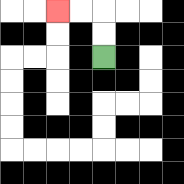{'start': '[4, 2]', 'end': '[2, 0]', 'path_directions': 'U,U,L,L', 'path_coordinates': '[[4, 2], [4, 1], [4, 0], [3, 0], [2, 0]]'}